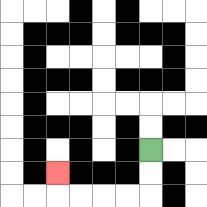{'start': '[6, 6]', 'end': '[2, 7]', 'path_directions': 'D,D,L,L,L,L,U', 'path_coordinates': '[[6, 6], [6, 7], [6, 8], [5, 8], [4, 8], [3, 8], [2, 8], [2, 7]]'}